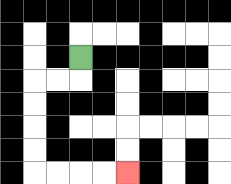{'start': '[3, 2]', 'end': '[5, 7]', 'path_directions': 'D,L,L,D,D,D,D,R,R,R,R', 'path_coordinates': '[[3, 2], [3, 3], [2, 3], [1, 3], [1, 4], [1, 5], [1, 6], [1, 7], [2, 7], [3, 7], [4, 7], [5, 7]]'}